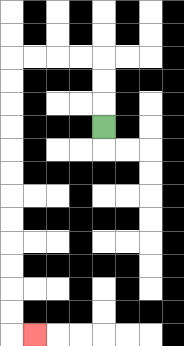{'start': '[4, 5]', 'end': '[1, 14]', 'path_directions': 'U,U,U,L,L,L,L,D,D,D,D,D,D,D,D,D,D,D,D,R', 'path_coordinates': '[[4, 5], [4, 4], [4, 3], [4, 2], [3, 2], [2, 2], [1, 2], [0, 2], [0, 3], [0, 4], [0, 5], [0, 6], [0, 7], [0, 8], [0, 9], [0, 10], [0, 11], [0, 12], [0, 13], [0, 14], [1, 14]]'}